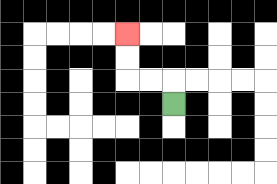{'start': '[7, 4]', 'end': '[5, 1]', 'path_directions': 'U,L,L,U,U', 'path_coordinates': '[[7, 4], [7, 3], [6, 3], [5, 3], [5, 2], [5, 1]]'}